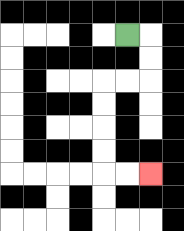{'start': '[5, 1]', 'end': '[6, 7]', 'path_directions': 'R,D,D,L,L,D,D,D,D,R,R', 'path_coordinates': '[[5, 1], [6, 1], [6, 2], [6, 3], [5, 3], [4, 3], [4, 4], [4, 5], [4, 6], [4, 7], [5, 7], [6, 7]]'}